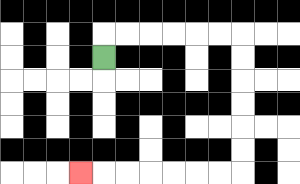{'start': '[4, 2]', 'end': '[3, 7]', 'path_directions': 'U,R,R,R,R,R,R,D,D,D,D,D,D,L,L,L,L,L,L,L', 'path_coordinates': '[[4, 2], [4, 1], [5, 1], [6, 1], [7, 1], [8, 1], [9, 1], [10, 1], [10, 2], [10, 3], [10, 4], [10, 5], [10, 6], [10, 7], [9, 7], [8, 7], [7, 7], [6, 7], [5, 7], [4, 7], [3, 7]]'}